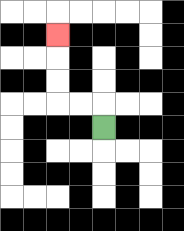{'start': '[4, 5]', 'end': '[2, 1]', 'path_directions': 'U,L,L,U,U,U', 'path_coordinates': '[[4, 5], [4, 4], [3, 4], [2, 4], [2, 3], [2, 2], [2, 1]]'}